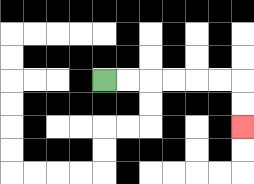{'start': '[4, 3]', 'end': '[10, 5]', 'path_directions': 'R,R,R,R,R,R,D,D', 'path_coordinates': '[[4, 3], [5, 3], [6, 3], [7, 3], [8, 3], [9, 3], [10, 3], [10, 4], [10, 5]]'}